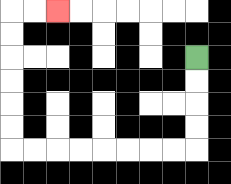{'start': '[8, 2]', 'end': '[2, 0]', 'path_directions': 'D,D,D,D,L,L,L,L,L,L,L,L,U,U,U,U,U,U,R,R', 'path_coordinates': '[[8, 2], [8, 3], [8, 4], [8, 5], [8, 6], [7, 6], [6, 6], [5, 6], [4, 6], [3, 6], [2, 6], [1, 6], [0, 6], [0, 5], [0, 4], [0, 3], [0, 2], [0, 1], [0, 0], [1, 0], [2, 0]]'}